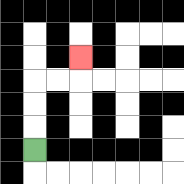{'start': '[1, 6]', 'end': '[3, 2]', 'path_directions': 'U,U,U,R,R,U', 'path_coordinates': '[[1, 6], [1, 5], [1, 4], [1, 3], [2, 3], [3, 3], [3, 2]]'}